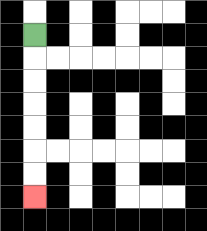{'start': '[1, 1]', 'end': '[1, 8]', 'path_directions': 'D,D,D,D,D,D,D', 'path_coordinates': '[[1, 1], [1, 2], [1, 3], [1, 4], [1, 5], [1, 6], [1, 7], [1, 8]]'}